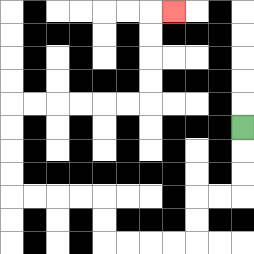{'start': '[10, 5]', 'end': '[7, 0]', 'path_directions': 'D,D,D,L,L,D,D,L,L,L,L,U,U,L,L,L,L,U,U,U,U,R,R,R,R,R,R,U,U,U,U,R', 'path_coordinates': '[[10, 5], [10, 6], [10, 7], [10, 8], [9, 8], [8, 8], [8, 9], [8, 10], [7, 10], [6, 10], [5, 10], [4, 10], [4, 9], [4, 8], [3, 8], [2, 8], [1, 8], [0, 8], [0, 7], [0, 6], [0, 5], [0, 4], [1, 4], [2, 4], [3, 4], [4, 4], [5, 4], [6, 4], [6, 3], [6, 2], [6, 1], [6, 0], [7, 0]]'}